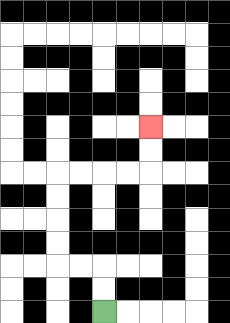{'start': '[4, 13]', 'end': '[6, 5]', 'path_directions': 'U,U,L,L,U,U,U,U,R,R,R,R,U,U', 'path_coordinates': '[[4, 13], [4, 12], [4, 11], [3, 11], [2, 11], [2, 10], [2, 9], [2, 8], [2, 7], [3, 7], [4, 7], [5, 7], [6, 7], [6, 6], [6, 5]]'}